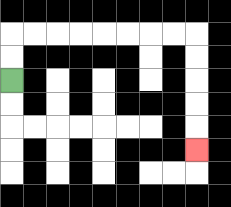{'start': '[0, 3]', 'end': '[8, 6]', 'path_directions': 'U,U,R,R,R,R,R,R,R,R,D,D,D,D,D', 'path_coordinates': '[[0, 3], [0, 2], [0, 1], [1, 1], [2, 1], [3, 1], [4, 1], [5, 1], [6, 1], [7, 1], [8, 1], [8, 2], [8, 3], [8, 4], [8, 5], [8, 6]]'}